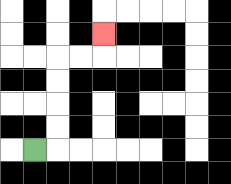{'start': '[1, 6]', 'end': '[4, 1]', 'path_directions': 'R,U,U,U,U,R,R,U', 'path_coordinates': '[[1, 6], [2, 6], [2, 5], [2, 4], [2, 3], [2, 2], [3, 2], [4, 2], [4, 1]]'}